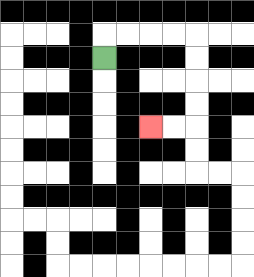{'start': '[4, 2]', 'end': '[6, 5]', 'path_directions': 'U,R,R,R,R,D,D,D,D,L,L', 'path_coordinates': '[[4, 2], [4, 1], [5, 1], [6, 1], [7, 1], [8, 1], [8, 2], [8, 3], [8, 4], [8, 5], [7, 5], [6, 5]]'}